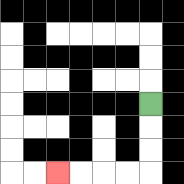{'start': '[6, 4]', 'end': '[2, 7]', 'path_directions': 'D,D,D,L,L,L,L', 'path_coordinates': '[[6, 4], [6, 5], [6, 6], [6, 7], [5, 7], [4, 7], [3, 7], [2, 7]]'}